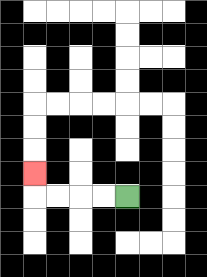{'start': '[5, 8]', 'end': '[1, 7]', 'path_directions': 'L,L,L,L,U', 'path_coordinates': '[[5, 8], [4, 8], [3, 8], [2, 8], [1, 8], [1, 7]]'}